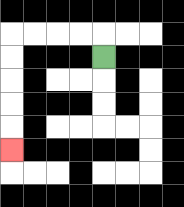{'start': '[4, 2]', 'end': '[0, 6]', 'path_directions': 'U,L,L,L,L,D,D,D,D,D', 'path_coordinates': '[[4, 2], [4, 1], [3, 1], [2, 1], [1, 1], [0, 1], [0, 2], [0, 3], [0, 4], [0, 5], [0, 6]]'}